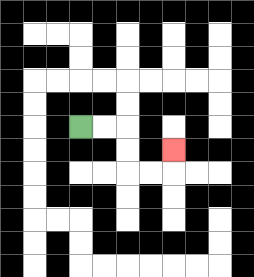{'start': '[3, 5]', 'end': '[7, 6]', 'path_directions': 'R,R,D,D,R,R,U', 'path_coordinates': '[[3, 5], [4, 5], [5, 5], [5, 6], [5, 7], [6, 7], [7, 7], [7, 6]]'}